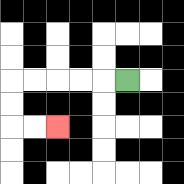{'start': '[5, 3]', 'end': '[2, 5]', 'path_directions': 'L,L,L,L,L,D,D,R,R', 'path_coordinates': '[[5, 3], [4, 3], [3, 3], [2, 3], [1, 3], [0, 3], [0, 4], [0, 5], [1, 5], [2, 5]]'}